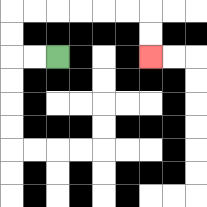{'start': '[2, 2]', 'end': '[6, 2]', 'path_directions': 'L,L,U,U,R,R,R,R,R,R,D,D', 'path_coordinates': '[[2, 2], [1, 2], [0, 2], [0, 1], [0, 0], [1, 0], [2, 0], [3, 0], [4, 0], [5, 0], [6, 0], [6, 1], [6, 2]]'}